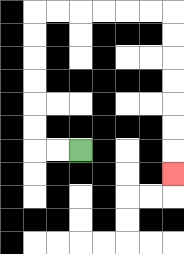{'start': '[3, 6]', 'end': '[7, 7]', 'path_directions': 'L,L,U,U,U,U,U,U,R,R,R,R,R,R,D,D,D,D,D,D,D', 'path_coordinates': '[[3, 6], [2, 6], [1, 6], [1, 5], [1, 4], [1, 3], [1, 2], [1, 1], [1, 0], [2, 0], [3, 0], [4, 0], [5, 0], [6, 0], [7, 0], [7, 1], [7, 2], [7, 3], [7, 4], [7, 5], [7, 6], [7, 7]]'}